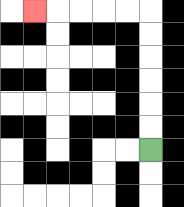{'start': '[6, 6]', 'end': '[1, 0]', 'path_directions': 'U,U,U,U,U,U,L,L,L,L,L', 'path_coordinates': '[[6, 6], [6, 5], [6, 4], [6, 3], [6, 2], [6, 1], [6, 0], [5, 0], [4, 0], [3, 0], [2, 0], [1, 0]]'}